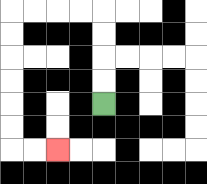{'start': '[4, 4]', 'end': '[2, 6]', 'path_directions': 'U,U,U,U,L,L,L,L,D,D,D,D,D,D,R,R', 'path_coordinates': '[[4, 4], [4, 3], [4, 2], [4, 1], [4, 0], [3, 0], [2, 0], [1, 0], [0, 0], [0, 1], [0, 2], [0, 3], [0, 4], [0, 5], [0, 6], [1, 6], [2, 6]]'}